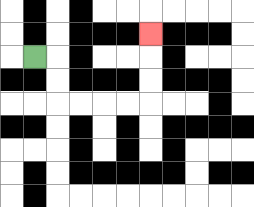{'start': '[1, 2]', 'end': '[6, 1]', 'path_directions': 'R,D,D,R,R,R,R,U,U,U', 'path_coordinates': '[[1, 2], [2, 2], [2, 3], [2, 4], [3, 4], [4, 4], [5, 4], [6, 4], [6, 3], [6, 2], [6, 1]]'}